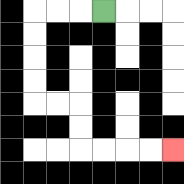{'start': '[4, 0]', 'end': '[7, 6]', 'path_directions': 'L,L,L,D,D,D,D,R,R,D,D,R,R,R,R', 'path_coordinates': '[[4, 0], [3, 0], [2, 0], [1, 0], [1, 1], [1, 2], [1, 3], [1, 4], [2, 4], [3, 4], [3, 5], [3, 6], [4, 6], [5, 6], [6, 6], [7, 6]]'}